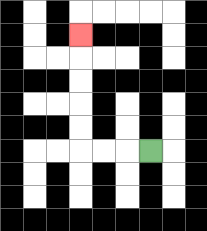{'start': '[6, 6]', 'end': '[3, 1]', 'path_directions': 'L,L,L,U,U,U,U,U', 'path_coordinates': '[[6, 6], [5, 6], [4, 6], [3, 6], [3, 5], [3, 4], [3, 3], [3, 2], [3, 1]]'}